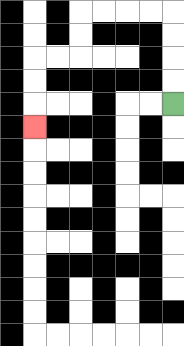{'start': '[7, 4]', 'end': '[1, 5]', 'path_directions': 'U,U,U,U,L,L,L,L,D,D,L,L,D,D,D', 'path_coordinates': '[[7, 4], [7, 3], [7, 2], [7, 1], [7, 0], [6, 0], [5, 0], [4, 0], [3, 0], [3, 1], [3, 2], [2, 2], [1, 2], [1, 3], [1, 4], [1, 5]]'}